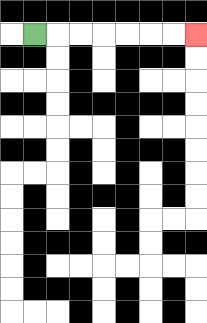{'start': '[1, 1]', 'end': '[8, 1]', 'path_directions': 'R,R,R,R,R,R,R', 'path_coordinates': '[[1, 1], [2, 1], [3, 1], [4, 1], [5, 1], [6, 1], [7, 1], [8, 1]]'}